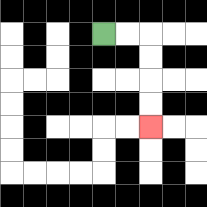{'start': '[4, 1]', 'end': '[6, 5]', 'path_directions': 'R,R,D,D,D,D', 'path_coordinates': '[[4, 1], [5, 1], [6, 1], [6, 2], [6, 3], [6, 4], [6, 5]]'}